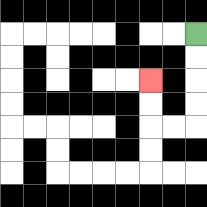{'start': '[8, 1]', 'end': '[6, 3]', 'path_directions': 'D,D,D,D,L,L,U,U', 'path_coordinates': '[[8, 1], [8, 2], [8, 3], [8, 4], [8, 5], [7, 5], [6, 5], [6, 4], [6, 3]]'}